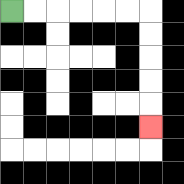{'start': '[0, 0]', 'end': '[6, 5]', 'path_directions': 'R,R,R,R,R,R,D,D,D,D,D', 'path_coordinates': '[[0, 0], [1, 0], [2, 0], [3, 0], [4, 0], [5, 0], [6, 0], [6, 1], [6, 2], [6, 3], [6, 4], [6, 5]]'}